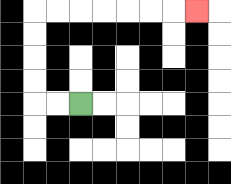{'start': '[3, 4]', 'end': '[8, 0]', 'path_directions': 'L,L,U,U,U,U,R,R,R,R,R,R,R', 'path_coordinates': '[[3, 4], [2, 4], [1, 4], [1, 3], [1, 2], [1, 1], [1, 0], [2, 0], [3, 0], [4, 0], [5, 0], [6, 0], [7, 0], [8, 0]]'}